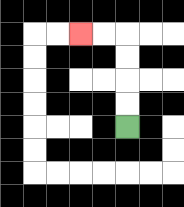{'start': '[5, 5]', 'end': '[3, 1]', 'path_directions': 'U,U,U,U,L,L', 'path_coordinates': '[[5, 5], [5, 4], [5, 3], [5, 2], [5, 1], [4, 1], [3, 1]]'}